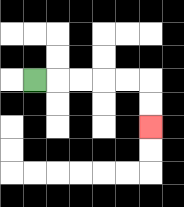{'start': '[1, 3]', 'end': '[6, 5]', 'path_directions': 'R,R,R,R,R,D,D', 'path_coordinates': '[[1, 3], [2, 3], [3, 3], [4, 3], [5, 3], [6, 3], [6, 4], [6, 5]]'}